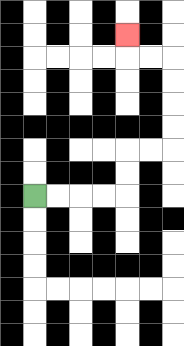{'start': '[1, 8]', 'end': '[5, 1]', 'path_directions': 'R,R,R,R,U,U,R,R,U,U,U,U,L,L,U', 'path_coordinates': '[[1, 8], [2, 8], [3, 8], [4, 8], [5, 8], [5, 7], [5, 6], [6, 6], [7, 6], [7, 5], [7, 4], [7, 3], [7, 2], [6, 2], [5, 2], [5, 1]]'}